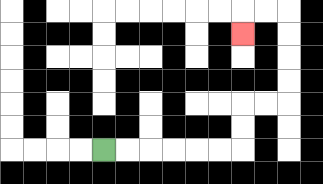{'start': '[4, 6]', 'end': '[10, 1]', 'path_directions': 'R,R,R,R,R,R,U,U,R,R,U,U,U,U,L,L,D', 'path_coordinates': '[[4, 6], [5, 6], [6, 6], [7, 6], [8, 6], [9, 6], [10, 6], [10, 5], [10, 4], [11, 4], [12, 4], [12, 3], [12, 2], [12, 1], [12, 0], [11, 0], [10, 0], [10, 1]]'}